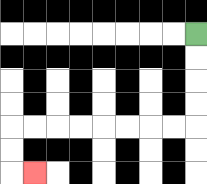{'start': '[8, 1]', 'end': '[1, 7]', 'path_directions': 'D,D,D,D,L,L,L,L,L,L,L,L,D,D,R', 'path_coordinates': '[[8, 1], [8, 2], [8, 3], [8, 4], [8, 5], [7, 5], [6, 5], [5, 5], [4, 5], [3, 5], [2, 5], [1, 5], [0, 5], [0, 6], [0, 7], [1, 7]]'}